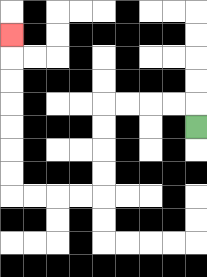{'start': '[8, 5]', 'end': '[0, 1]', 'path_directions': 'U,L,L,L,L,D,D,D,D,L,L,L,L,U,U,U,U,U,U,U', 'path_coordinates': '[[8, 5], [8, 4], [7, 4], [6, 4], [5, 4], [4, 4], [4, 5], [4, 6], [4, 7], [4, 8], [3, 8], [2, 8], [1, 8], [0, 8], [0, 7], [0, 6], [0, 5], [0, 4], [0, 3], [0, 2], [0, 1]]'}